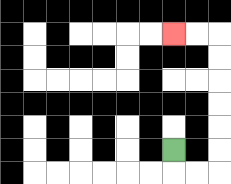{'start': '[7, 6]', 'end': '[7, 1]', 'path_directions': 'D,R,R,U,U,U,U,U,U,L,L', 'path_coordinates': '[[7, 6], [7, 7], [8, 7], [9, 7], [9, 6], [9, 5], [9, 4], [9, 3], [9, 2], [9, 1], [8, 1], [7, 1]]'}